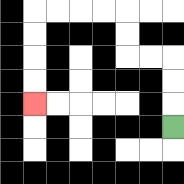{'start': '[7, 5]', 'end': '[1, 4]', 'path_directions': 'U,U,U,L,L,U,U,L,L,L,L,D,D,D,D', 'path_coordinates': '[[7, 5], [7, 4], [7, 3], [7, 2], [6, 2], [5, 2], [5, 1], [5, 0], [4, 0], [3, 0], [2, 0], [1, 0], [1, 1], [1, 2], [1, 3], [1, 4]]'}